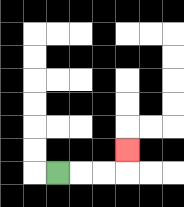{'start': '[2, 7]', 'end': '[5, 6]', 'path_directions': 'R,R,R,U', 'path_coordinates': '[[2, 7], [3, 7], [4, 7], [5, 7], [5, 6]]'}